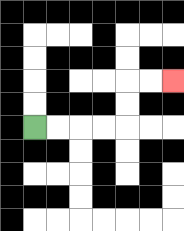{'start': '[1, 5]', 'end': '[7, 3]', 'path_directions': 'R,R,R,R,U,U,R,R', 'path_coordinates': '[[1, 5], [2, 5], [3, 5], [4, 5], [5, 5], [5, 4], [5, 3], [6, 3], [7, 3]]'}